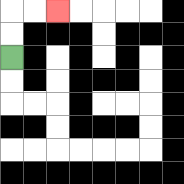{'start': '[0, 2]', 'end': '[2, 0]', 'path_directions': 'U,U,R,R', 'path_coordinates': '[[0, 2], [0, 1], [0, 0], [1, 0], [2, 0]]'}